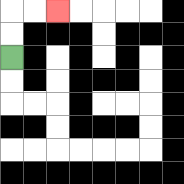{'start': '[0, 2]', 'end': '[2, 0]', 'path_directions': 'U,U,R,R', 'path_coordinates': '[[0, 2], [0, 1], [0, 0], [1, 0], [2, 0]]'}